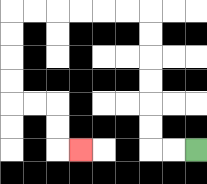{'start': '[8, 6]', 'end': '[3, 6]', 'path_directions': 'L,L,U,U,U,U,U,U,L,L,L,L,L,L,D,D,D,D,R,R,D,D,R', 'path_coordinates': '[[8, 6], [7, 6], [6, 6], [6, 5], [6, 4], [6, 3], [6, 2], [6, 1], [6, 0], [5, 0], [4, 0], [3, 0], [2, 0], [1, 0], [0, 0], [0, 1], [0, 2], [0, 3], [0, 4], [1, 4], [2, 4], [2, 5], [2, 6], [3, 6]]'}